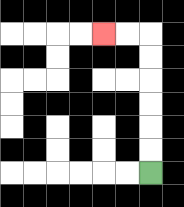{'start': '[6, 7]', 'end': '[4, 1]', 'path_directions': 'U,U,U,U,U,U,L,L', 'path_coordinates': '[[6, 7], [6, 6], [6, 5], [6, 4], [6, 3], [6, 2], [6, 1], [5, 1], [4, 1]]'}